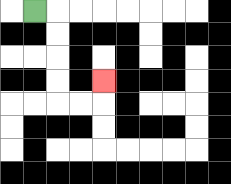{'start': '[1, 0]', 'end': '[4, 3]', 'path_directions': 'R,D,D,D,D,R,R,U', 'path_coordinates': '[[1, 0], [2, 0], [2, 1], [2, 2], [2, 3], [2, 4], [3, 4], [4, 4], [4, 3]]'}